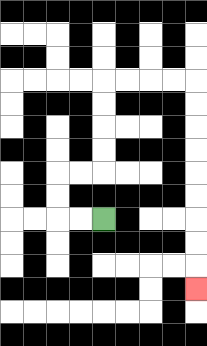{'start': '[4, 9]', 'end': '[8, 12]', 'path_directions': 'L,L,U,U,R,R,U,U,U,U,R,R,R,R,D,D,D,D,D,D,D,D,D', 'path_coordinates': '[[4, 9], [3, 9], [2, 9], [2, 8], [2, 7], [3, 7], [4, 7], [4, 6], [4, 5], [4, 4], [4, 3], [5, 3], [6, 3], [7, 3], [8, 3], [8, 4], [8, 5], [8, 6], [8, 7], [8, 8], [8, 9], [8, 10], [8, 11], [8, 12]]'}